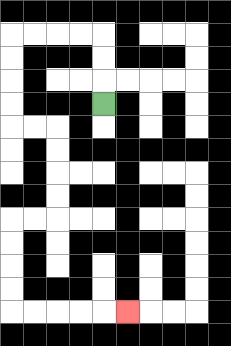{'start': '[4, 4]', 'end': '[5, 13]', 'path_directions': 'U,U,U,L,L,L,L,D,D,D,D,R,R,D,D,D,D,L,L,D,D,D,D,R,R,R,R,R', 'path_coordinates': '[[4, 4], [4, 3], [4, 2], [4, 1], [3, 1], [2, 1], [1, 1], [0, 1], [0, 2], [0, 3], [0, 4], [0, 5], [1, 5], [2, 5], [2, 6], [2, 7], [2, 8], [2, 9], [1, 9], [0, 9], [0, 10], [0, 11], [0, 12], [0, 13], [1, 13], [2, 13], [3, 13], [4, 13], [5, 13]]'}